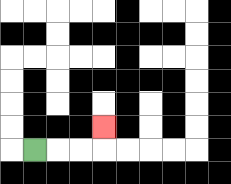{'start': '[1, 6]', 'end': '[4, 5]', 'path_directions': 'R,R,R,U', 'path_coordinates': '[[1, 6], [2, 6], [3, 6], [4, 6], [4, 5]]'}